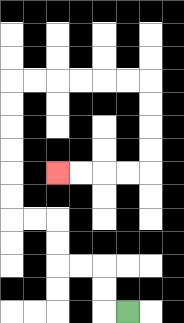{'start': '[5, 13]', 'end': '[2, 7]', 'path_directions': 'L,U,U,L,L,U,U,L,L,U,U,U,U,U,U,R,R,R,R,R,R,D,D,D,D,L,L,L,L', 'path_coordinates': '[[5, 13], [4, 13], [4, 12], [4, 11], [3, 11], [2, 11], [2, 10], [2, 9], [1, 9], [0, 9], [0, 8], [0, 7], [0, 6], [0, 5], [0, 4], [0, 3], [1, 3], [2, 3], [3, 3], [4, 3], [5, 3], [6, 3], [6, 4], [6, 5], [6, 6], [6, 7], [5, 7], [4, 7], [3, 7], [2, 7]]'}